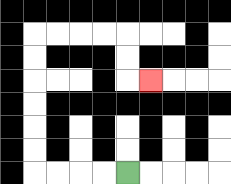{'start': '[5, 7]', 'end': '[6, 3]', 'path_directions': 'L,L,L,L,U,U,U,U,U,U,R,R,R,R,D,D,R', 'path_coordinates': '[[5, 7], [4, 7], [3, 7], [2, 7], [1, 7], [1, 6], [1, 5], [1, 4], [1, 3], [1, 2], [1, 1], [2, 1], [3, 1], [4, 1], [5, 1], [5, 2], [5, 3], [6, 3]]'}